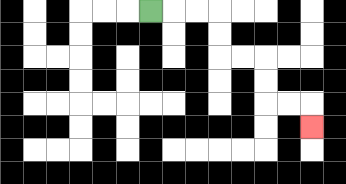{'start': '[6, 0]', 'end': '[13, 5]', 'path_directions': 'R,R,R,D,D,R,R,D,D,R,R,D', 'path_coordinates': '[[6, 0], [7, 0], [8, 0], [9, 0], [9, 1], [9, 2], [10, 2], [11, 2], [11, 3], [11, 4], [12, 4], [13, 4], [13, 5]]'}